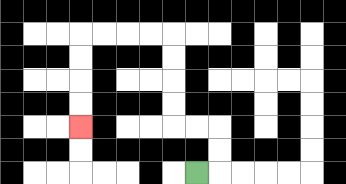{'start': '[8, 7]', 'end': '[3, 5]', 'path_directions': 'R,U,U,L,L,U,U,U,U,L,L,L,L,D,D,D,D', 'path_coordinates': '[[8, 7], [9, 7], [9, 6], [9, 5], [8, 5], [7, 5], [7, 4], [7, 3], [7, 2], [7, 1], [6, 1], [5, 1], [4, 1], [3, 1], [3, 2], [3, 3], [3, 4], [3, 5]]'}